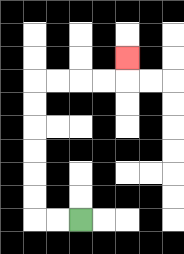{'start': '[3, 9]', 'end': '[5, 2]', 'path_directions': 'L,L,U,U,U,U,U,U,R,R,R,R,U', 'path_coordinates': '[[3, 9], [2, 9], [1, 9], [1, 8], [1, 7], [1, 6], [1, 5], [1, 4], [1, 3], [2, 3], [3, 3], [4, 3], [5, 3], [5, 2]]'}